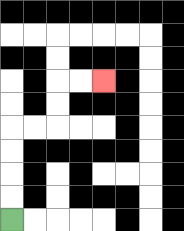{'start': '[0, 9]', 'end': '[4, 3]', 'path_directions': 'U,U,U,U,R,R,U,U,R,R', 'path_coordinates': '[[0, 9], [0, 8], [0, 7], [0, 6], [0, 5], [1, 5], [2, 5], [2, 4], [2, 3], [3, 3], [4, 3]]'}